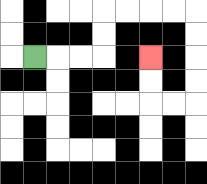{'start': '[1, 2]', 'end': '[6, 2]', 'path_directions': 'R,R,R,U,U,R,R,R,R,D,D,D,D,L,L,U,U', 'path_coordinates': '[[1, 2], [2, 2], [3, 2], [4, 2], [4, 1], [4, 0], [5, 0], [6, 0], [7, 0], [8, 0], [8, 1], [8, 2], [8, 3], [8, 4], [7, 4], [6, 4], [6, 3], [6, 2]]'}